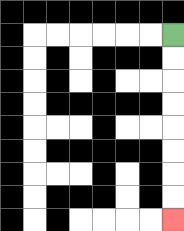{'start': '[7, 1]', 'end': '[7, 9]', 'path_directions': 'D,D,D,D,D,D,D,D', 'path_coordinates': '[[7, 1], [7, 2], [7, 3], [7, 4], [7, 5], [7, 6], [7, 7], [7, 8], [7, 9]]'}